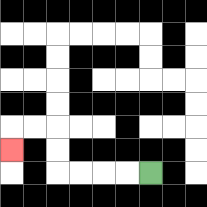{'start': '[6, 7]', 'end': '[0, 6]', 'path_directions': 'L,L,L,L,U,U,L,L,D', 'path_coordinates': '[[6, 7], [5, 7], [4, 7], [3, 7], [2, 7], [2, 6], [2, 5], [1, 5], [0, 5], [0, 6]]'}